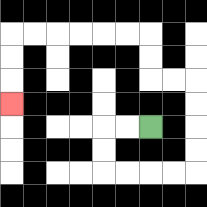{'start': '[6, 5]', 'end': '[0, 4]', 'path_directions': 'L,L,D,D,R,R,R,R,U,U,U,U,L,L,U,U,L,L,L,L,L,L,D,D,D', 'path_coordinates': '[[6, 5], [5, 5], [4, 5], [4, 6], [4, 7], [5, 7], [6, 7], [7, 7], [8, 7], [8, 6], [8, 5], [8, 4], [8, 3], [7, 3], [6, 3], [6, 2], [6, 1], [5, 1], [4, 1], [3, 1], [2, 1], [1, 1], [0, 1], [0, 2], [0, 3], [0, 4]]'}